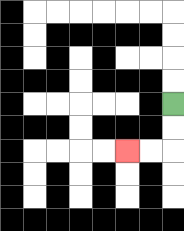{'start': '[7, 4]', 'end': '[5, 6]', 'path_directions': 'D,D,L,L', 'path_coordinates': '[[7, 4], [7, 5], [7, 6], [6, 6], [5, 6]]'}